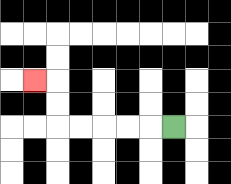{'start': '[7, 5]', 'end': '[1, 3]', 'path_directions': 'L,L,L,L,L,U,U,L', 'path_coordinates': '[[7, 5], [6, 5], [5, 5], [4, 5], [3, 5], [2, 5], [2, 4], [2, 3], [1, 3]]'}